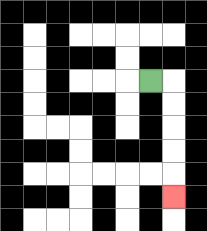{'start': '[6, 3]', 'end': '[7, 8]', 'path_directions': 'R,D,D,D,D,D', 'path_coordinates': '[[6, 3], [7, 3], [7, 4], [7, 5], [7, 6], [7, 7], [7, 8]]'}